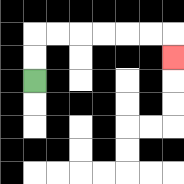{'start': '[1, 3]', 'end': '[7, 2]', 'path_directions': 'U,U,R,R,R,R,R,R,D', 'path_coordinates': '[[1, 3], [1, 2], [1, 1], [2, 1], [3, 1], [4, 1], [5, 1], [6, 1], [7, 1], [7, 2]]'}